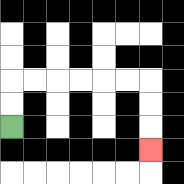{'start': '[0, 5]', 'end': '[6, 6]', 'path_directions': 'U,U,R,R,R,R,R,R,D,D,D', 'path_coordinates': '[[0, 5], [0, 4], [0, 3], [1, 3], [2, 3], [3, 3], [4, 3], [5, 3], [6, 3], [6, 4], [6, 5], [6, 6]]'}